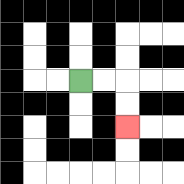{'start': '[3, 3]', 'end': '[5, 5]', 'path_directions': 'R,R,D,D', 'path_coordinates': '[[3, 3], [4, 3], [5, 3], [5, 4], [5, 5]]'}